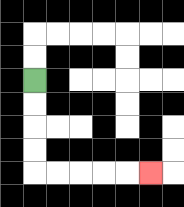{'start': '[1, 3]', 'end': '[6, 7]', 'path_directions': 'D,D,D,D,R,R,R,R,R', 'path_coordinates': '[[1, 3], [1, 4], [1, 5], [1, 6], [1, 7], [2, 7], [3, 7], [4, 7], [5, 7], [6, 7]]'}